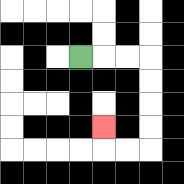{'start': '[3, 2]', 'end': '[4, 5]', 'path_directions': 'R,R,R,D,D,D,D,L,L,U', 'path_coordinates': '[[3, 2], [4, 2], [5, 2], [6, 2], [6, 3], [6, 4], [6, 5], [6, 6], [5, 6], [4, 6], [4, 5]]'}